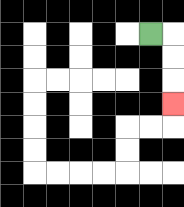{'start': '[6, 1]', 'end': '[7, 4]', 'path_directions': 'R,D,D,D', 'path_coordinates': '[[6, 1], [7, 1], [7, 2], [7, 3], [7, 4]]'}